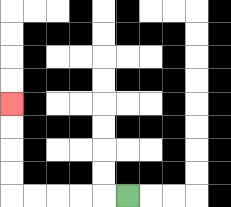{'start': '[5, 8]', 'end': '[0, 4]', 'path_directions': 'L,L,L,L,L,U,U,U,U', 'path_coordinates': '[[5, 8], [4, 8], [3, 8], [2, 8], [1, 8], [0, 8], [0, 7], [0, 6], [0, 5], [0, 4]]'}